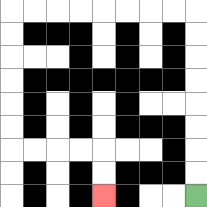{'start': '[8, 8]', 'end': '[4, 8]', 'path_directions': 'U,U,U,U,U,U,U,U,L,L,L,L,L,L,L,L,D,D,D,D,D,D,R,R,R,R,D,D', 'path_coordinates': '[[8, 8], [8, 7], [8, 6], [8, 5], [8, 4], [8, 3], [8, 2], [8, 1], [8, 0], [7, 0], [6, 0], [5, 0], [4, 0], [3, 0], [2, 0], [1, 0], [0, 0], [0, 1], [0, 2], [0, 3], [0, 4], [0, 5], [0, 6], [1, 6], [2, 6], [3, 6], [4, 6], [4, 7], [4, 8]]'}